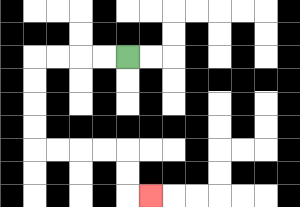{'start': '[5, 2]', 'end': '[6, 8]', 'path_directions': 'L,L,L,L,D,D,D,D,R,R,R,R,D,D,R', 'path_coordinates': '[[5, 2], [4, 2], [3, 2], [2, 2], [1, 2], [1, 3], [1, 4], [1, 5], [1, 6], [2, 6], [3, 6], [4, 6], [5, 6], [5, 7], [5, 8], [6, 8]]'}